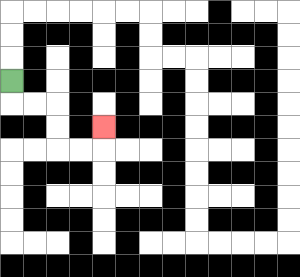{'start': '[0, 3]', 'end': '[4, 5]', 'path_directions': 'D,R,R,D,D,R,R,U', 'path_coordinates': '[[0, 3], [0, 4], [1, 4], [2, 4], [2, 5], [2, 6], [3, 6], [4, 6], [4, 5]]'}